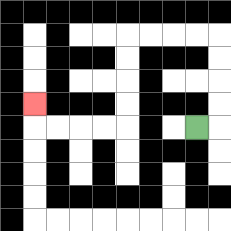{'start': '[8, 5]', 'end': '[1, 4]', 'path_directions': 'R,U,U,U,U,L,L,L,L,D,D,D,D,L,L,L,L,U', 'path_coordinates': '[[8, 5], [9, 5], [9, 4], [9, 3], [9, 2], [9, 1], [8, 1], [7, 1], [6, 1], [5, 1], [5, 2], [5, 3], [5, 4], [5, 5], [4, 5], [3, 5], [2, 5], [1, 5], [1, 4]]'}